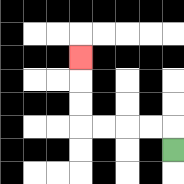{'start': '[7, 6]', 'end': '[3, 2]', 'path_directions': 'U,L,L,L,L,U,U,U', 'path_coordinates': '[[7, 6], [7, 5], [6, 5], [5, 5], [4, 5], [3, 5], [3, 4], [3, 3], [3, 2]]'}